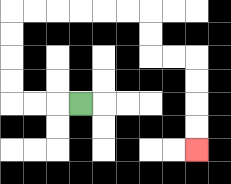{'start': '[3, 4]', 'end': '[8, 6]', 'path_directions': 'L,L,L,U,U,U,U,R,R,R,R,R,R,D,D,R,R,D,D,D,D', 'path_coordinates': '[[3, 4], [2, 4], [1, 4], [0, 4], [0, 3], [0, 2], [0, 1], [0, 0], [1, 0], [2, 0], [3, 0], [4, 0], [5, 0], [6, 0], [6, 1], [6, 2], [7, 2], [8, 2], [8, 3], [8, 4], [8, 5], [8, 6]]'}